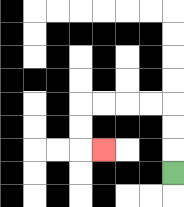{'start': '[7, 7]', 'end': '[4, 6]', 'path_directions': 'U,U,U,L,L,L,L,D,D,R', 'path_coordinates': '[[7, 7], [7, 6], [7, 5], [7, 4], [6, 4], [5, 4], [4, 4], [3, 4], [3, 5], [3, 6], [4, 6]]'}